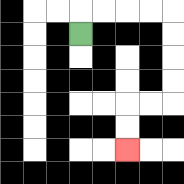{'start': '[3, 1]', 'end': '[5, 6]', 'path_directions': 'U,R,R,R,R,D,D,D,D,L,L,D,D', 'path_coordinates': '[[3, 1], [3, 0], [4, 0], [5, 0], [6, 0], [7, 0], [7, 1], [7, 2], [7, 3], [7, 4], [6, 4], [5, 4], [5, 5], [5, 6]]'}